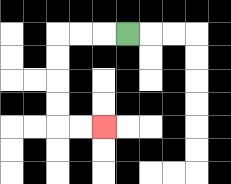{'start': '[5, 1]', 'end': '[4, 5]', 'path_directions': 'L,L,L,D,D,D,D,R,R', 'path_coordinates': '[[5, 1], [4, 1], [3, 1], [2, 1], [2, 2], [2, 3], [2, 4], [2, 5], [3, 5], [4, 5]]'}